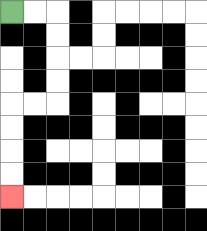{'start': '[0, 0]', 'end': '[0, 8]', 'path_directions': 'R,R,D,D,D,D,L,L,D,D,D,D', 'path_coordinates': '[[0, 0], [1, 0], [2, 0], [2, 1], [2, 2], [2, 3], [2, 4], [1, 4], [0, 4], [0, 5], [0, 6], [0, 7], [0, 8]]'}